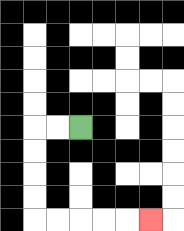{'start': '[3, 5]', 'end': '[6, 9]', 'path_directions': 'L,L,D,D,D,D,R,R,R,R,R', 'path_coordinates': '[[3, 5], [2, 5], [1, 5], [1, 6], [1, 7], [1, 8], [1, 9], [2, 9], [3, 9], [4, 9], [5, 9], [6, 9]]'}